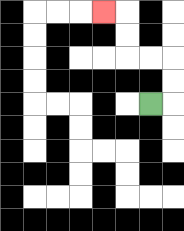{'start': '[6, 4]', 'end': '[4, 0]', 'path_directions': 'R,U,U,L,L,U,U,L', 'path_coordinates': '[[6, 4], [7, 4], [7, 3], [7, 2], [6, 2], [5, 2], [5, 1], [5, 0], [4, 0]]'}